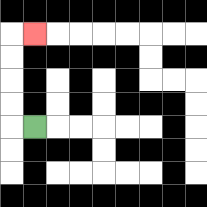{'start': '[1, 5]', 'end': '[1, 1]', 'path_directions': 'L,U,U,U,U,R', 'path_coordinates': '[[1, 5], [0, 5], [0, 4], [0, 3], [0, 2], [0, 1], [1, 1]]'}